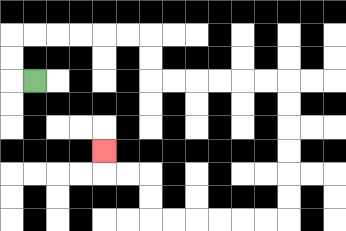{'start': '[1, 3]', 'end': '[4, 6]', 'path_directions': 'L,U,U,R,R,R,R,R,R,D,D,R,R,R,R,R,R,D,D,D,D,D,D,L,L,L,L,L,L,U,U,L,L,U', 'path_coordinates': '[[1, 3], [0, 3], [0, 2], [0, 1], [1, 1], [2, 1], [3, 1], [4, 1], [5, 1], [6, 1], [6, 2], [6, 3], [7, 3], [8, 3], [9, 3], [10, 3], [11, 3], [12, 3], [12, 4], [12, 5], [12, 6], [12, 7], [12, 8], [12, 9], [11, 9], [10, 9], [9, 9], [8, 9], [7, 9], [6, 9], [6, 8], [6, 7], [5, 7], [4, 7], [4, 6]]'}